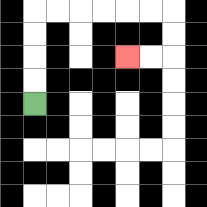{'start': '[1, 4]', 'end': '[5, 2]', 'path_directions': 'U,U,U,U,R,R,R,R,R,R,D,D,L,L', 'path_coordinates': '[[1, 4], [1, 3], [1, 2], [1, 1], [1, 0], [2, 0], [3, 0], [4, 0], [5, 0], [6, 0], [7, 0], [7, 1], [7, 2], [6, 2], [5, 2]]'}